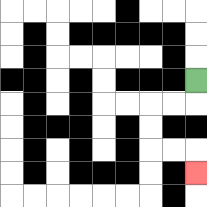{'start': '[8, 3]', 'end': '[8, 7]', 'path_directions': 'D,L,L,D,D,R,R,D', 'path_coordinates': '[[8, 3], [8, 4], [7, 4], [6, 4], [6, 5], [6, 6], [7, 6], [8, 6], [8, 7]]'}